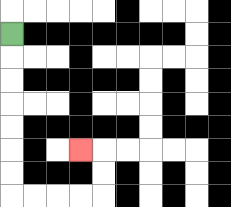{'start': '[0, 1]', 'end': '[3, 6]', 'path_directions': 'D,D,D,D,D,D,D,R,R,R,R,U,U,L', 'path_coordinates': '[[0, 1], [0, 2], [0, 3], [0, 4], [0, 5], [0, 6], [0, 7], [0, 8], [1, 8], [2, 8], [3, 8], [4, 8], [4, 7], [4, 6], [3, 6]]'}